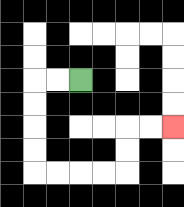{'start': '[3, 3]', 'end': '[7, 5]', 'path_directions': 'L,L,D,D,D,D,R,R,R,R,U,U,R,R', 'path_coordinates': '[[3, 3], [2, 3], [1, 3], [1, 4], [1, 5], [1, 6], [1, 7], [2, 7], [3, 7], [4, 7], [5, 7], [5, 6], [5, 5], [6, 5], [7, 5]]'}